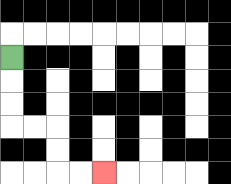{'start': '[0, 2]', 'end': '[4, 7]', 'path_directions': 'D,D,D,R,R,D,D,R,R', 'path_coordinates': '[[0, 2], [0, 3], [0, 4], [0, 5], [1, 5], [2, 5], [2, 6], [2, 7], [3, 7], [4, 7]]'}